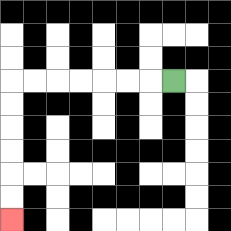{'start': '[7, 3]', 'end': '[0, 9]', 'path_directions': 'L,L,L,L,L,L,L,D,D,D,D,D,D', 'path_coordinates': '[[7, 3], [6, 3], [5, 3], [4, 3], [3, 3], [2, 3], [1, 3], [0, 3], [0, 4], [0, 5], [0, 6], [0, 7], [0, 8], [0, 9]]'}